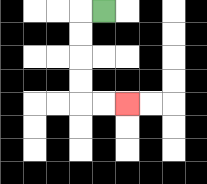{'start': '[4, 0]', 'end': '[5, 4]', 'path_directions': 'L,D,D,D,D,R,R', 'path_coordinates': '[[4, 0], [3, 0], [3, 1], [3, 2], [3, 3], [3, 4], [4, 4], [5, 4]]'}